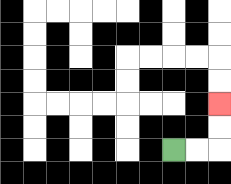{'start': '[7, 6]', 'end': '[9, 4]', 'path_directions': 'R,R,U,U', 'path_coordinates': '[[7, 6], [8, 6], [9, 6], [9, 5], [9, 4]]'}